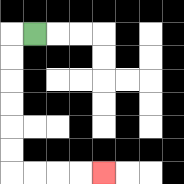{'start': '[1, 1]', 'end': '[4, 7]', 'path_directions': 'L,D,D,D,D,D,D,R,R,R,R', 'path_coordinates': '[[1, 1], [0, 1], [0, 2], [0, 3], [0, 4], [0, 5], [0, 6], [0, 7], [1, 7], [2, 7], [3, 7], [4, 7]]'}